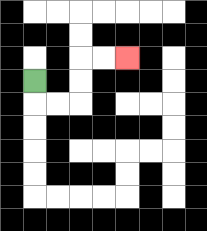{'start': '[1, 3]', 'end': '[5, 2]', 'path_directions': 'D,R,R,U,U,R,R', 'path_coordinates': '[[1, 3], [1, 4], [2, 4], [3, 4], [3, 3], [3, 2], [4, 2], [5, 2]]'}